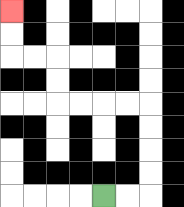{'start': '[4, 8]', 'end': '[0, 0]', 'path_directions': 'R,R,U,U,U,U,L,L,L,L,U,U,L,L,U,U', 'path_coordinates': '[[4, 8], [5, 8], [6, 8], [6, 7], [6, 6], [6, 5], [6, 4], [5, 4], [4, 4], [3, 4], [2, 4], [2, 3], [2, 2], [1, 2], [0, 2], [0, 1], [0, 0]]'}